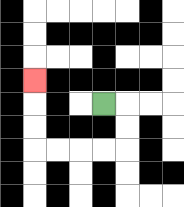{'start': '[4, 4]', 'end': '[1, 3]', 'path_directions': 'R,D,D,L,L,L,L,U,U,U', 'path_coordinates': '[[4, 4], [5, 4], [5, 5], [5, 6], [4, 6], [3, 6], [2, 6], [1, 6], [1, 5], [1, 4], [1, 3]]'}